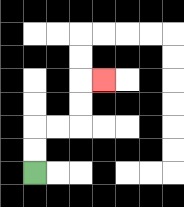{'start': '[1, 7]', 'end': '[4, 3]', 'path_directions': 'U,U,R,R,U,U,R', 'path_coordinates': '[[1, 7], [1, 6], [1, 5], [2, 5], [3, 5], [3, 4], [3, 3], [4, 3]]'}